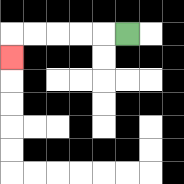{'start': '[5, 1]', 'end': '[0, 2]', 'path_directions': 'L,L,L,L,L,D', 'path_coordinates': '[[5, 1], [4, 1], [3, 1], [2, 1], [1, 1], [0, 1], [0, 2]]'}